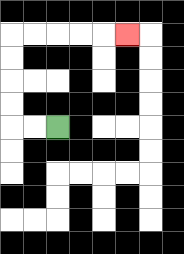{'start': '[2, 5]', 'end': '[5, 1]', 'path_directions': 'L,L,U,U,U,U,R,R,R,R,R', 'path_coordinates': '[[2, 5], [1, 5], [0, 5], [0, 4], [0, 3], [0, 2], [0, 1], [1, 1], [2, 1], [3, 1], [4, 1], [5, 1]]'}